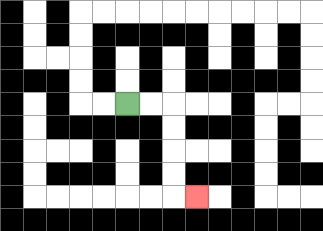{'start': '[5, 4]', 'end': '[8, 8]', 'path_directions': 'R,R,D,D,D,D,R', 'path_coordinates': '[[5, 4], [6, 4], [7, 4], [7, 5], [7, 6], [7, 7], [7, 8], [8, 8]]'}